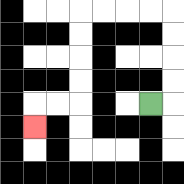{'start': '[6, 4]', 'end': '[1, 5]', 'path_directions': 'R,U,U,U,U,L,L,L,L,D,D,D,D,L,L,D', 'path_coordinates': '[[6, 4], [7, 4], [7, 3], [7, 2], [7, 1], [7, 0], [6, 0], [5, 0], [4, 0], [3, 0], [3, 1], [3, 2], [3, 3], [3, 4], [2, 4], [1, 4], [1, 5]]'}